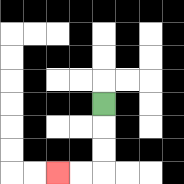{'start': '[4, 4]', 'end': '[2, 7]', 'path_directions': 'D,D,D,L,L', 'path_coordinates': '[[4, 4], [4, 5], [4, 6], [4, 7], [3, 7], [2, 7]]'}